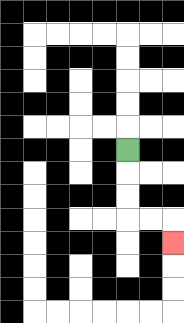{'start': '[5, 6]', 'end': '[7, 10]', 'path_directions': 'D,D,D,R,R,D', 'path_coordinates': '[[5, 6], [5, 7], [5, 8], [5, 9], [6, 9], [7, 9], [7, 10]]'}